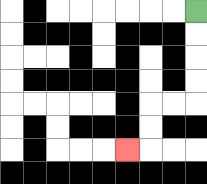{'start': '[8, 0]', 'end': '[5, 6]', 'path_directions': 'D,D,D,D,L,L,D,D,L', 'path_coordinates': '[[8, 0], [8, 1], [8, 2], [8, 3], [8, 4], [7, 4], [6, 4], [6, 5], [6, 6], [5, 6]]'}